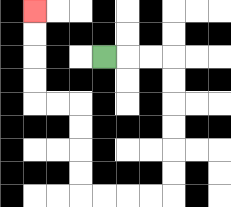{'start': '[4, 2]', 'end': '[1, 0]', 'path_directions': 'R,R,R,D,D,D,D,D,D,L,L,L,L,U,U,U,U,L,L,U,U,U,U', 'path_coordinates': '[[4, 2], [5, 2], [6, 2], [7, 2], [7, 3], [7, 4], [7, 5], [7, 6], [7, 7], [7, 8], [6, 8], [5, 8], [4, 8], [3, 8], [3, 7], [3, 6], [3, 5], [3, 4], [2, 4], [1, 4], [1, 3], [1, 2], [1, 1], [1, 0]]'}